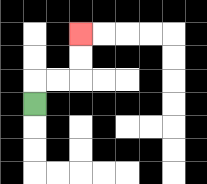{'start': '[1, 4]', 'end': '[3, 1]', 'path_directions': 'U,R,R,U,U', 'path_coordinates': '[[1, 4], [1, 3], [2, 3], [3, 3], [3, 2], [3, 1]]'}